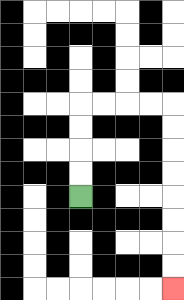{'start': '[3, 8]', 'end': '[7, 12]', 'path_directions': 'U,U,U,U,R,R,R,R,D,D,D,D,D,D,D,D', 'path_coordinates': '[[3, 8], [3, 7], [3, 6], [3, 5], [3, 4], [4, 4], [5, 4], [6, 4], [7, 4], [7, 5], [7, 6], [7, 7], [7, 8], [7, 9], [7, 10], [7, 11], [7, 12]]'}